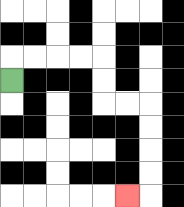{'start': '[0, 3]', 'end': '[5, 8]', 'path_directions': 'U,R,R,R,R,D,D,R,R,D,D,D,D,L', 'path_coordinates': '[[0, 3], [0, 2], [1, 2], [2, 2], [3, 2], [4, 2], [4, 3], [4, 4], [5, 4], [6, 4], [6, 5], [6, 6], [6, 7], [6, 8], [5, 8]]'}